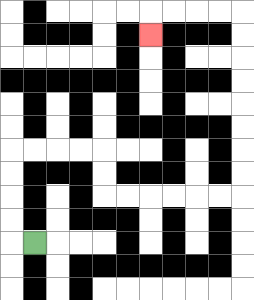{'start': '[1, 10]', 'end': '[6, 1]', 'path_directions': 'L,U,U,U,U,R,R,R,R,D,D,R,R,R,R,R,R,U,U,U,U,U,U,U,U,L,L,L,L,D', 'path_coordinates': '[[1, 10], [0, 10], [0, 9], [0, 8], [0, 7], [0, 6], [1, 6], [2, 6], [3, 6], [4, 6], [4, 7], [4, 8], [5, 8], [6, 8], [7, 8], [8, 8], [9, 8], [10, 8], [10, 7], [10, 6], [10, 5], [10, 4], [10, 3], [10, 2], [10, 1], [10, 0], [9, 0], [8, 0], [7, 0], [6, 0], [6, 1]]'}